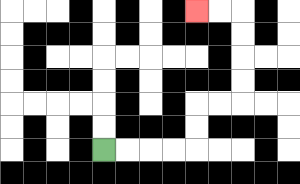{'start': '[4, 6]', 'end': '[8, 0]', 'path_directions': 'R,R,R,R,U,U,R,R,U,U,U,U,L,L', 'path_coordinates': '[[4, 6], [5, 6], [6, 6], [7, 6], [8, 6], [8, 5], [8, 4], [9, 4], [10, 4], [10, 3], [10, 2], [10, 1], [10, 0], [9, 0], [8, 0]]'}